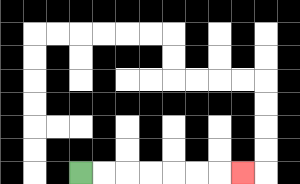{'start': '[3, 7]', 'end': '[10, 7]', 'path_directions': 'R,R,R,R,R,R,R', 'path_coordinates': '[[3, 7], [4, 7], [5, 7], [6, 7], [7, 7], [8, 7], [9, 7], [10, 7]]'}